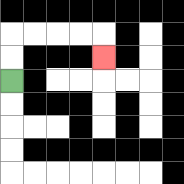{'start': '[0, 3]', 'end': '[4, 2]', 'path_directions': 'U,U,R,R,R,R,D', 'path_coordinates': '[[0, 3], [0, 2], [0, 1], [1, 1], [2, 1], [3, 1], [4, 1], [4, 2]]'}